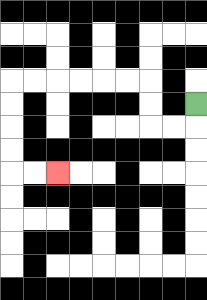{'start': '[8, 4]', 'end': '[2, 7]', 'path_directions': 'D,L,L,U,U,L,L,L,L,L,L,D,D,D,D,R,R', 'path_coordinates': '[[8, 4], [8, 5], [7, 5], [6, 5], [6, 4], [6, 3], [5, 3], [4, 3], [3, 3], [2, 3], [1, 3], [0, 3], [0, 4], [0, 5], [0, 6], [0, 7], [1, 7], [2, 7]]'}